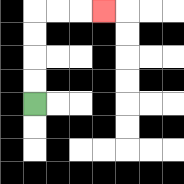{'start': '[1, 4]', 'end': '[4, 0]', 'path_directions': 'U,U,U,U,R,R,R', 'path_coordinates': '[[1, 4], [1, 3], [1, 2], [1, 1], [1, 0], [2, 0], [3, 0], [4, 0]]'}